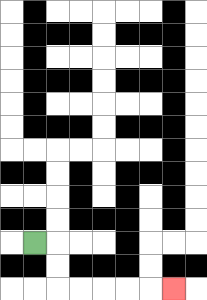{'start': '[1, 10]', 'end': '[7, 12]', 'path_directions': 'R,D,D,R,R,R,R,R', 'path_coordinates': '[[1, 10], [2, 10], [2, 11], [2, 12], [3, 12], [4, 12], [5, 12], [6, 12], [7, 12]]'}